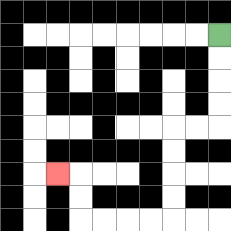{'start': '[9, 1]', 'end': '[2, 7]', 'path_directions': 'D,D,D,D,L,L,D,D,D,D,L,L,L,L,U,U,L', 'path_coordinates': '[[9, 1], [9, 2], [9, 3], [9, 4], [9, 5], [8, 5], [7, 5], [7, 6], [7, 7], [7, 8], [7, 9], [6, 9], [5, 9], [4, 9], [3, 9], [3, 8], [3, 7], [2, 7]]'}